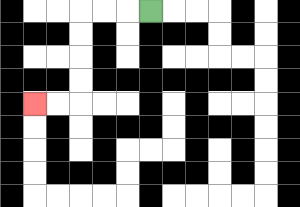{'start': '[6, 0]', 'end': '[1, 4]', 'path_directions': 'L,L,L,D,D,D,D,L,L', 'path_coordinates': '[[6, 0], [5, 0], [4, 0], [3, 0], [3, 1], [3, 2], [3, 3], [3, 4], [2, 4], [1, 4]]'}